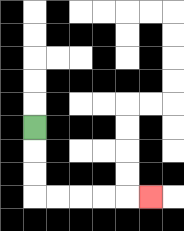{'start': '[1, 5]', 'end': '[6, 8]', 'path_directions': 'D,D,D,R,R,R,R,R', 'path_coordinates': '[[1, 5], [1, 6], [1, 7], [1, 8], [2, 8], [3, 8], [4, 8], [5, 8], [6, 8]]'}